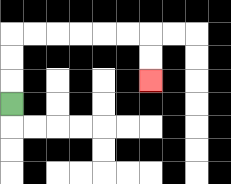{'start': '[0, 4]', 'end': '[6, 3]', 'path_directions': 'U,U,U,R,R,R,R,R,R,D,D', 'path_coordinates': '[[0, 4], [0, 3], [0, 2], [0, 1], [1, 1], [2, 1], [3, 1], [4, 1], [5, 1], [6, 1], [6, 2], [6, 3]]'}